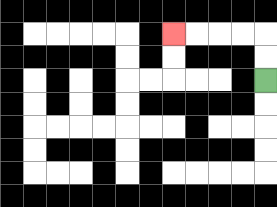{'start': '[11, 3]', 'end': '[7, 1]', 'path_directions': 'U,U,L,L,L,L', 'path_coordinates': '[[11, 3], [11, 2], [11, 1], [10, 1], [9, 1], [8, 1], [7, 1]]'}